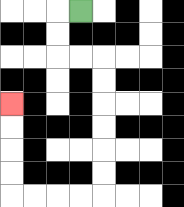{'start': '[3, 0]', 'end': '[0, 4]', 'path_directions': 'L,D,D,R,R,D,D,D,D,D,D,L,L,L,L,U,U,U,U', 'path_coordinates': '[[3, 0], [2, 0], [2, 1], [2, 2], [3, 2], [4, 2], [4, 3], [4, 4], [4, 5], [4, 6], [4, 7], [4, 8], [3, 8], [2, 8], [1, 8], [0, 8], [0, 7], [0, 6], [0, 5], [0, 4]]'}